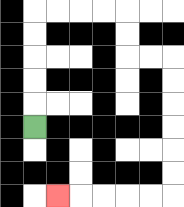{'start': '[1, 5]', 'end': '[2, 8]', 'path_directions': 'U,U,U,U,U,R,R,R,R,D,D,R,R,D,D,D,D,D,D,L,L,L,L,L', 'path_coordinates': '[[1, 5], [1, 4], [1, 3], [1, 2], [1, 1], [1, 0], [2, 0], [3, 0], [4, 0], [5, 0], [5, 1], [5, 2], [6, 2], [7, 2], [7, 3], [7, 4], [7, 5], [7, 6], [7, 7], [7, 8], [6, 8], [5, 8], [4, 8], [3, 8], [2, 8]]'}